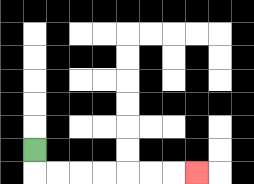{'start': '[1, 6]', 'end': '[8, 7]', 'path_directions': 'D,R,R,R,R,R,R,R', 'path_coordinates': '[[1, 6], [1, 7], [2, 7], [3, 7], [4, 7], [5, 7], [6, 7], [7, 7], [8, 7]]'}